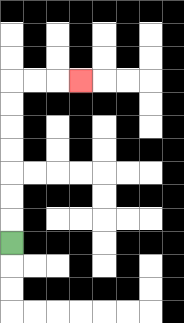{'start': '[0, 10]', 'end': '[3, 3]', 'path_directions': 'U,U,U,U,U,U,U,R,R,R', 'path_coordinates': '[[0, 10], [0, 9], [0, 8], [0, 7], [0, 6], [0, 5], [0, 4], [0, 3], [1, 3], [2, 3], [3, 3]]'}